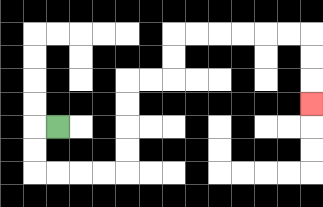{'start': '[2, 5]', 'end': '[13, 4]', 'path_directions': 'L,D,D,R,R,R,R,U,U,U,U,R,R,U,U,R,R,R,R,R,R,D,D,D', 'path_coordinates': '[[2, 5], [1, 5], [1, 6], [1, 7], [2, 7], [3, 7], [4, 7], [5, 7], [5, 6], [5, 5], [5, 4], [5, 3], [6, 3], [7, 3], [7, 2], [7, 1], [8, 1], [9, 1], [10, 1], [11, 1], [12, 1], [13, 1], [13, 2], [13, 3], [13, 4]]'}